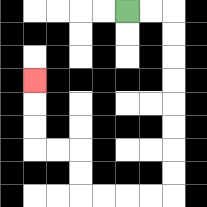{'start': '[5, 0]', 'end': '[1, 3]', 'path_directions': 'R,R,D,D,D,D,D,D,D,D,L,L,L,L,U,U,L,L,U,U,U', 'path_coordinates': '[[5, 0], [6, 0], [7, 0], [7, 1], [7, 2], [7, 3], [7, 4], [7, 5], [7, 6], [7, 7], [7, 8], [6, 8], [5, 8], [4, 8], [3, 8], [3, 7], [3, 6], [2, 6], [1, 6], [1, 5], [1, 4], [1, 3]]'}